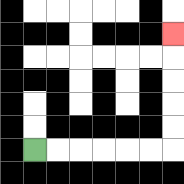{'start': '[1, 6]', 'end': '[7, 1]', 'path_directions': 'R,R,R,R,R,R,U,U,U,U,U', 'path_coordinates': '[[1, 6], [2, 6], [3, 6], [4, 6], [5, 6], [6, 6], [7, 6], [7, 5], [7, 4], [7, 3], [7, 2], [7, 1]]'}